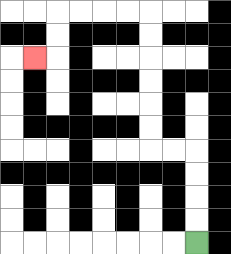{'start': '[8, 10]', 'end': '[1, 2]', 'path_directions': 'U,U,U,U,L,L,U,U,U,U,U,U,L,L,L,L,D,D,L', 'path_coordinates': '[[8, 10], [8, 9], [8, 8], [8, 7], [8, 6], [7, 6], [6, 6], [6, 5], [6, 4], [6, 3], [6, 2], [6, 1], [6, 0], [5, 0], [4, 0], [3, 0], [2, 0], [2, 1], [2, 2], [1, 2]]'}